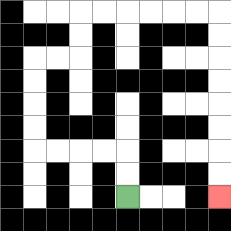{'start': '[5, 8]', 'end': '[9, 8]', 'path_directions': 'U,U,L,L,L,L,U,U,U,U,R,R,U,U,R,R,R,R,R,R,D,D,D,D,D,D,D,D', 'path_coordinates': '[[5, 8], [5, 7], [5, 6], [4, 6], [3, 6], [2, 6], [1, 6], [1, 5], [1, 4], [1, 3], [1, 2], [2, 2], [3, 2], [3, 1], [3, 0], [4, 0], [5, 0], [6, 0], [7, 0], [8, 0], [9, 0], [9, 1], [9, 2], [9, 3], [9, 4], [9, 5], [9, 6], [9, 7], [9, 8]]'}